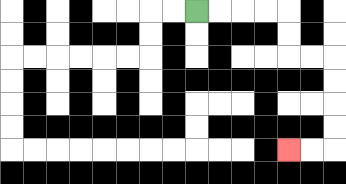{'start': '[8, 0]', 'end': '[12, 6]', 'path_directions': 'R,R,R,R,D,D,R,R,D,D,D,D,L,L', 'path_coordinates': '[[8, 0], [9, 0], [10, 0], [11, 0], [12, 0], [12, 1], [12, 2], [13, 2], [14, 2], [14, 3], [14, 4], [14, 5], [14, 6], [13, 6], [12, 6]]'}